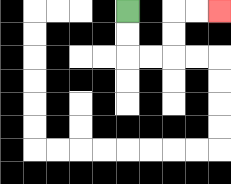{'start': '[5, 0]', 'end': '[9, 0]', 'path_directions': 'D,D,R,R,U,U,R,R', 'path_coordinates': '[[5, 0], [5, 1], [5, 2], [6, 2], [7, 2], [7, 1], [7, 0], [8, 0], [9, 0]]'}